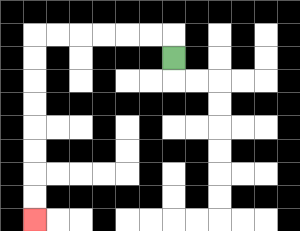{'start': '[7, 2]', 'end': '[1, 9]', 'path_directions': 'U,L,L,L,L,L,L,D,D,D,D,D,D,D,D', 'path_coordinates': '[[7, 2], [7, 1], [6, 1], [5, 1], [4, 1], [3, 1], [2, 1], [1, 1], [1, 2], [1, 3], [1, 4], [1, 5], [1, 6], [1, 7], [1, 8], [1, 9]]'}